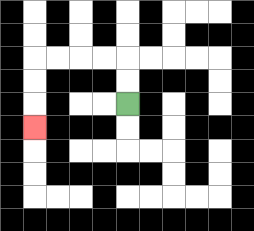{'start': '[5, 4]', 'end': '[1, 5]', 'path_directions': 'U,U,L,L,L,L,D,D,D', 'path_coordinates': '[[5, 4], [5, 3], [5, 2], [4, 2], [3, 2], [2, 2], [1, 2], [1, 3], [1, 4], [1, 5]]'}